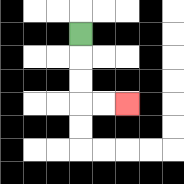{'start': '[3, 1]', 'end': '[5, 4]', 'path_directions': 'D,D,D,R,R', 'path_coordinates': '[[3, 1], [3, 2], [3, 3], [3, 4], [4, 4], [5, 4]]'}